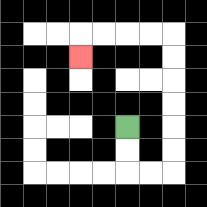{'start': '[5, 5]', 'end': '[3, 2]', 'path_directions': 'D,D,R,R,U,U,U,U,U,U,L,L,L,L,D', 'path_coordinates': '[[5, 5], [5, 6], [5, 7], [6, 7], [7, 7], [7, 6], [7, 5], [7, 4], [7, 3], [7, 2], [7, 1], [6, 1], [5, 1], [4, 1], [3, 1], [3, 2]]'}